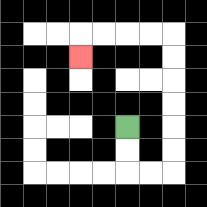{'start': '[5, 5]', 'end': '[3, 2]', 'path_directions': 'D,D,R,R,U,U,U,U,U,U,L,L,L,L,D', 'path_coordinates': '[[5, 5], [5, 6], [5, 7], [6, 7], [7, 7], [7, 6], [7, 5], [7, 4], [7, 3], [7, 2], [7, 1], [6, 1], [5, 1], [4, 1], [3, 1], [3, 2]]'}